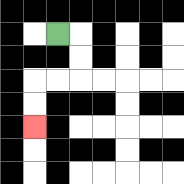{'start': '[2, 1]', 'end': '[1, 5]', 'path_directions': 'R,D,D,L,L,D,D', 'path_coordinates': '[[2, 1], [3, 1], [3, 2], [3, 3], [2, 3], [1, 3], [1, 4], [1, 5]]'}